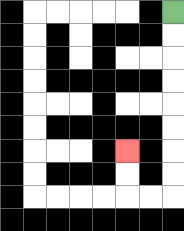{'start': '[7, 0]', 'end': '[5, 6]', 'path_directions': 'D,D,D,D,D,D,D,D,L,L,U,U', 'path_coordinates': '[[7, 0], [7, 1], [7, 2], [7, 3], [7, 4], [7, 5], [7, 6], [7, 7], [7, 8], [6, 8], [5, 8], [5, 7], [5, 6]]'}